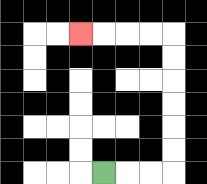{'start': '[4, 7]', 'end': '[3, 1]', 'path_directions': 'R,R,R,U,U,U,U,U,U,L,L,L,L', 'path_coordinates': '[[4, 7], [5, 7], [6, 7], [7, 7], [7, 6], [7, 5], [7, 4], [7, 3], [7, 2], [7, 1], [6, 1], [5, 1], [4, 1], [3, 1]]'}